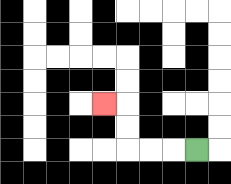{'start': '[8, 6]', 'end': '[4, 4]', 'path_directions': 'L,L,L,U,U,L', 'path_coordinates': '[[8, 6], [7, 6], [6, 6], [5, 6], [5, 5], [5, 4], [4, 4]]'}